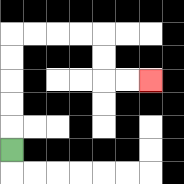{'start': '[0, 6]', 'end': '[6, 3]', 'path_directions': 'U,U,U,U,U,R,R,R,R,D,D,R,R', 'path_coordinates': '[[0, 6], [0, 5], [0, 4], [0, 3], [0, 2], [0, 1], [1, 1], [2, 1], [3, 1], [4, 1], [4, 2], [4, 3], [5, 3], [6, 3]]'}